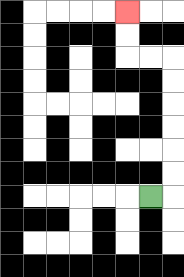{'start': '[6, 8]', 'end': '[5, 0]', 'path_directions': 'R,U,U,U,U,U,U,L,L,U,U', 'path_coordinates': '[[6, 8], [7, 8], [7, 7], [7, 6], [7, 5], [7, 4], [7, 3], [7, 2], [6, 2], [5, 2], [5, 1], [5, 0]]'}